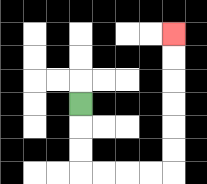{'start': '[3, 4]', 'end': '[7, 1]', 'path_directions': 'D,D,D,R,R,R,R,U,U,U,U,U,U', 'path_coordinates': '[[3, 4], [3, 5], [3, 6], [3, 7], [4, 7], [5, 7], [6, 7], [7, 7], [7, 6], [7, 5], [7, 4], [7, 3], [7, 2], [7, 1]]'}